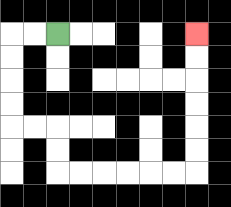{'start': '[2, 1]', 'end': '[8, 1]', 'path_directions': 'L,L,D,D,D,D,R,R,D,D,R,R,R,R,R,R,U,U,U,U,U,U', 'path_coordinates': '[[2, 1], [1, 1], [0, 1], [0, 2], [0, 3], [0, 4], [0, 5], [1, 5], [2, 5], [2, 6], [2, 7], [3, 7], [4, 7], [5, 7], [6, 7], [7, 7], [8, 7], [8, 6], [8, 5], [8, 4], [8, 3], [8, 2], [8, 1]]'}